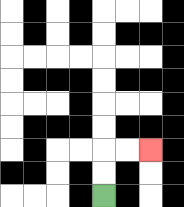{'start': '[4, 8]', 'end': '[6, 6]', 'path_directions': 'U,U,R,R', 'path_coordinates': '[[4, 8], [4, 7], [4, 6], [5, 6], [6, 6]]'}